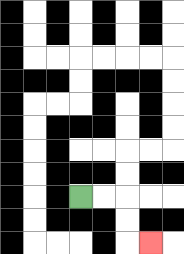{'start': '[3, 8]', 'end': '[6, 10]', 'path_directions': 'R,R,D,D,R', 'path_coordinates': '[[3, 8], [4, 8], [5, 8], [5, 9], [5, 10], [6, 10]]'}